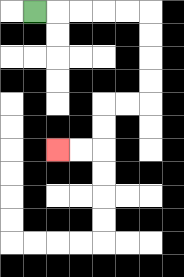{'start': '[1, 0]', 'end': '[2, 6]', 'path_directions': 'R,R,R,R,R,D,D,D,D,L,L,D,D,L,L', 'path_coordinates': '[[1, 0], [2, 0], [3, 0], [4, 0], [5, 0], [6, 0], [6, 1], [6, 2], [6, 3], [6, 4], [5, 4], [4, 4], [4, 5], [4, 6], [3, 6], [2, 6]]'}